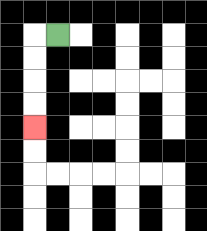{'start': '[2, 1]', 'end': '[1, 5]', 'path_directions': 'L,D,D,D,D', 'path_coordinates': '[[2, 1], [1, 1], [1, 2], [1, 3], [1, 4], [1, 5]]'}